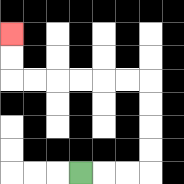{'start': '[3, 7]', 'end': '[0, 1]', 'path_directions': 'R,R,R,U,U,U,U,L,L,L,L,L,L,U,U', 'path_coordinates': '[[3, 7], [4, 7], [5, 7], [6, 7], [6, 6], [6, 5], [6, 4], [6, 3], [5, 3], [4, 3], [3, 3], [2, 3], [1, 3], [0, 3], [0, 2], [0, 1]]'}